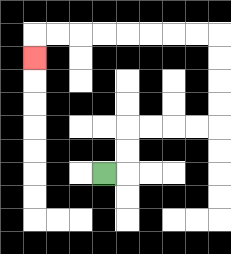{'start': '[4, 7]', 'end': '[1, 2]', 'path_directions': 'R,U,U,R,R,R,R,U,U,U,U,L,L,L,L,L,L,L,L,D', 'path_coordinates': '[[4, 7], [5, 7], [5, 6], [5, 5], [6, 5], [7, 5], [8, 5], [9, 5], [9, 4], [9, 3], [9, 2], [9, 1], [8, 1], [7, 1], [6, 1], [5, 1], [4, 1], [3, 1], [2, 1], [1, 1], [1, 2]]'}